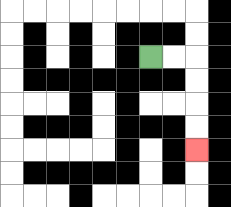{'start': '[6, 2]', 'end': '[8, 6]', 'path_directions': 'R,R,D,D,D,D', 'path_coordinates': '[[6, 2], [7, 2], [8, 2], [8, 3], [8, 4], [8, 5], [8, 6]]'}